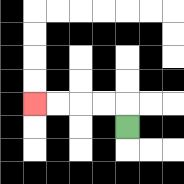{'start': '[5, 5]', 'end': '[1, 4]', 'path_directions': 'U,L,L,L,L', 'path_coordinates': '[[5, 5], [5, 4], [4, 4], [3, 4], [2, 4], [1, 4]]'}